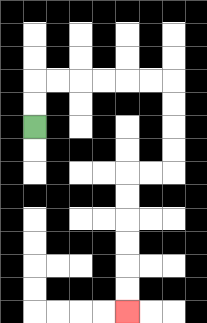{'start': '[1, 5]', 'end': '[5, 13]', 'path_directions': 'U,U,R,R,R,R,R,R,D,D,D,D,L,L,D,D,D,D,D,D', 'path_coordinates': '[[1, 5], [1, 4], [1, 3], [2, 3], [3, 3], [4, 3], [5, 3], [6, 3], [7, 3], [7, 4], [7, 5], [7, 6], [7, 7], [6, 7], [5, 7], [5, 8], [5, 9], [5, 10], [5, 11], [5, 12], [5, 13]]'}